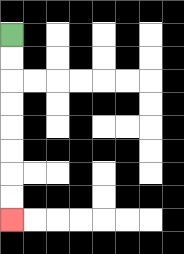{'start': '[0, 1]', 'end': '[0, 9]', 'path_directions': 'D,D,D,D,D,D,D,D', 'path_coordinates': '[[0, 1], [0, 2], [0, 3], [0, 4], [0, 5], [0, 6], [0, 7], [0, 8], [0, 9]]'}